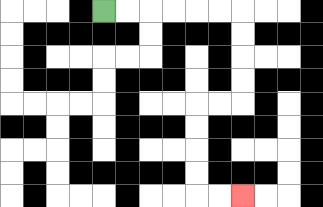{'start': '[4, 0]', 'end': '[10, 8]', 'path_directions': 'R,R,R,R,R,R,D,D,D,D,L,L,D,D,D,D,R,R', 'path_coordinates': '[[4, 0], [5, 0], [6, 0], [7, 0], [8, 0], [9, 0], [10, 0], [10, 1], [10, 2], [10, 3], [10, 4], [9, 4], [8, 4], [8, 5], [8, 6], [8, 7], [8, 8], [9, 8], [10, 8]]'}